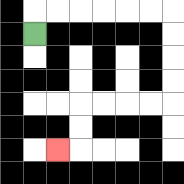{'start': '[1, 1]', 'end': '[2, 6]', 'path_directions': 'U,R,R,R,R,R,R,D,D,D,D,L,L,L,L,D,D,L', 'path_coordinates': '[[1, 1], [1, 0], [2, 0], [3, 0], [4, 0], [5, 0], [6, 0], [7, 0], [7, 1], [7, 2], [7, 3], [7, 4], [6, 4], [5, 4], [4, 4], [3, 4], [3, 5], [3, 6], [2, 6]]'}